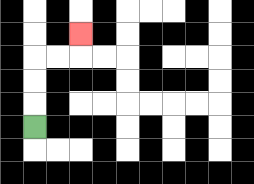{'start': '[1, 5]', 'end': '[3, 1]', 'path_directions': 'U,U,U,R,R,U', 'path_coordinates': '[[1, 5], [1, 4], [1, 3], [1, 2], [2, 2], [3, 2], [3, 1]]'}